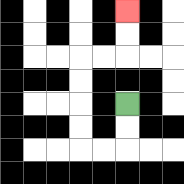{'start': '[5, 4]', 'end': '[5, 0]', 'path_directions': 'D,D,L,L,U,U,U,U,R,R,U,U', 'path_coordinates': '[[5, 4], [5, 5], [5, 6], [4, 6], [3, 6], [3, 5], [3, 4], [3, 3], [3, 2], [4, 2], [5, 2], [5, 1], [5, 0]]'}